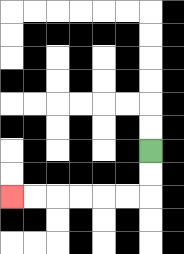{'start': '[6, 6]', 'end': '[0, 8]', 'path_directions': 'D,D,L,L,L,L,L,L', 'path_coordinates': '[[6, 6], [6, 7], [6, 8], [5, 8], [4, 8], [3, 8], [2, 8], [1, 8], [0, 8]]'}